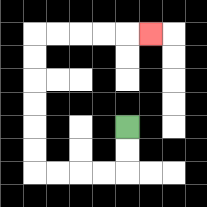{'start': '[5, 5]', 'end': '[6, 1]', 'path_directions': 'D,D,L,L,L,L,U,U,U,U,U,U,R,R,R,R,R', 'path_coordinates': '[[5, 5], [5, 6], [5, 7], [4, 7], [3, 7], [2, 7], [1, 7], [1, 6], [1, 5], [1, 4], [1, 3], [1, 2], [1, 1], [2, 1], [3, 1], [4, 1], [5, 1], [6, 1]]'}